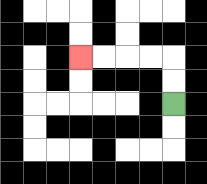{'start': '[7, 4]', 'end': '[3, 2]', 'path_directions': 'U,U,L,L,L,L', 'path_coordinates': '[[7, 4], [7, 3], [7, 2], [6, 2], [5, 2], [4, 2], [3, 2]]'}